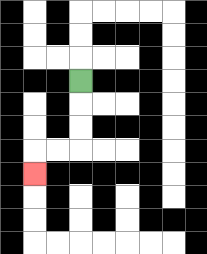{'start': '[3, 3]', 'end': '[1, 7]', 'path_directions': 'D,D,D,L,L,D', 'path_coordinates': '[[3, 3], [3, 4], [3, 5], [3, 6], [2, 6], [1, 6], [1, 7]]'}